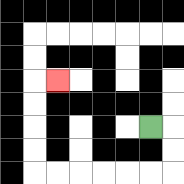{'start': '[6, 5]', 'end': '[2, 3]', 'path_directions': 'R,D,D,L,L,L,L,L,L,U,U,U,U,R', 'path_coordinates': '[[6, 5], [7, 5], [7, 6], [7, 7], [6, 7], [5, 7], [4, 7], [3, 7], [2, 7], [1, 7], [1, 6], [1, 5], [1, 4], [1, 3], [2, 3]]'}